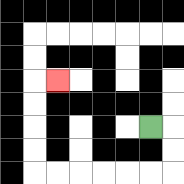{'start': '[6, 5]', 'end': '[2, 3]', 'path_directions': 'R,D,D,L,L,L,L,L,L,U,U,U,U,R', 'path_coordinates': '[[6, 5], [7, 5], [7, 6], [7, 7], [6, 7], [5, 7], [4, 7], [3, 7], [2, 7], [1, 7], [1, 6], [1, 5], [1, 4], [1, 3], [2, 3]]'}